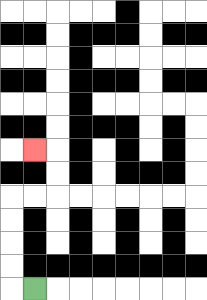{'start': '[1, 12]', 'end': '[1, 6]', 'path_directions': 'L,U,U,U,U,R,R,U,U,L', 'path_coordinates': '[[1, 12], [0, 12], [0, 11], [0, 10], [0, 9], [0, 8], [1, 8], [2, 8], [2, 7], [2, 6], [1, 6]]'}